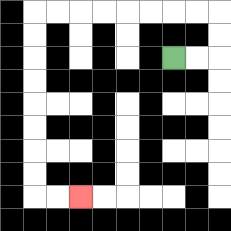{'start': '[7, 2]', 'end': '[3, 8]', 'path_directions': 'R,R,U,U,L,L,L,L,L,L,L,L,D,D,D,D,D,D,D,D,R,R', 'path_coordinates': '[[7, 2], [8, 2], [9, 2], [9, 1], [9, 0], [8, 0], [7, 0], [6, 0], [5, 0], [4, 0], [3, 0], [2, 0], [1, 0], [1, 1], [1, 2], [1, 3], [1, 4], [1, 5], [1, 6], [1, 7], [1, 8], [2, 8], [3, 8]]'}